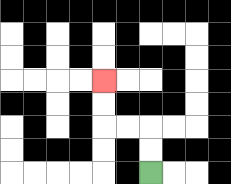{'start': '[6, 7]', 'end': '[4, 3]', 'path_directions': 'U,U,L,L,U,U', 'path_coordinates': '[[6, 7], [6, 6], [6, 5], [5, 5], [4, 5], [4, 4], [4, 3]]'}